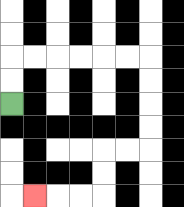{'start': '[0, 4]', 'end': '[1, 8]', 'path_directions': 'U,U,R,R,R,R,R,R,D,D,D,D,L,L,D,D,L,L,L', 'path_coordinates': '[[0, 4], [0, 3], [0, 2], [1, 2], [2, 2], [3, 2], [4, 2], [5, 2], [6, 2], [6, 3], [6, 4], [6, 5], [6, 6], [5, 6], [4, 6], [4, 7], [4, 8], [3, 8], [2, 8], [1, 8]]'}